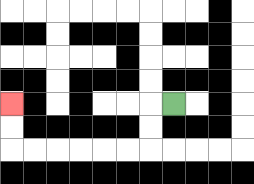{'start': '[7, 4]', 'end': '[0, 4]', 'path_directions': 'L,D,D,L,L,L,L,L,L,U,U', 'path_coordinates': '[[7, 4], [6, 4], [6, 5], [6, 6], [5, 6], [4, 6], [3, 6], [2, 6], [1, 6], [0, 6], [0, 5], [0, 4]]'}